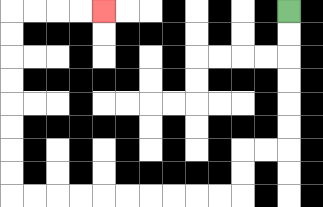{'start': '[12, 0]', 'end': '[4, 0]', 'path_directions': 'D,D,D,D,D,D,L,L,D,D,L,L,L,L,L,L,L,L,L,L,U,U,U,U,U,U,U,U,R,R,R,R', 'path_coordinates': '[[12, 0], [12, 1], [12, 2], [12, 3], [12, 4], [12, 5], [12, 6], [11, 6], [10, 6], [10, 7], [10, 8], [9, 8], [8, 8], [7, 8], [6, 8], [5, 8], [4, 8], [3, 8], [2, 8], [1, 8], [0, 8], [0, 7], [0, 6], [0, 5], [0, 4], [0, 3], [0, 2], [0, 1], [0, 0], [1, 0], [2, 0], [3, 0], [4, 0]]'}